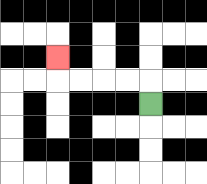{'start': '[6, 4]', 'end': '[2, 2]', 'path_directions': 'U,L,L,L,L,U', 'path_coordinates': '[[6, 4], [6, 3], [5, 3], [4, 3], [3, 3], [2, 3], [2, 2]]'}